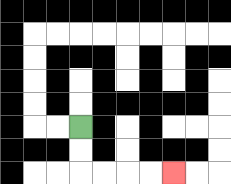{'start': '[3, 5]', 'end': '[7, 7]', 'path_directions': 'D,D,R,R,R,R', 'path_coordinates': '[[3, 5], [3, 6], [3, 7], [4, 7], [5, 7], [6, 7], [7, 7]]'}